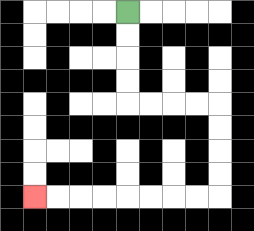{'start': '[5, 0]', 'end': '[1, 8]', 'path_directions': 'D,D,D,D,R,R,R,R,D,D,D,D,L,L,L,L,L,L,L,L', 'path_coordinates': '[[5, 0], [5, 1], [5, 2], [5, 3], [5, 4], [6, 4], [7, 4], [8, 4], [9, 4], [9, 5], [9, 6], [9, 7], [9, 8], [8, 8], [7, 8], [6, 8], [5, 8], [4, 8], [3, 8], [2, 8], [1, 8]]'}